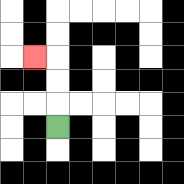{'start': '[2, 5]', 'end': '[1, 2]', 'path_directions': 'U,U,U,L', 'path_coordinates': '[[2, 5], [2, 4], [2, 3], [2, 2], [1, 2]]'}